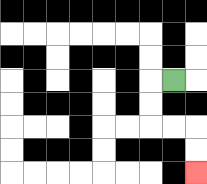{'start': '[7, 3]', 'end': '[8, 7]', 'path_directions': 'L,D,D,R,R,D,D', 'path_coordinates': '[[7, 3], [6, 3], [6, 4], [6, 5], [7, 5], [8, 5], [8, 6], [8, 7]]'}